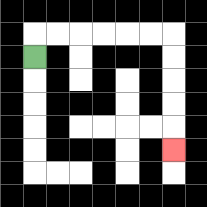{'start': '[1, 2]', 'end': '[7, 6]', 'path_directions': 'U,R,R,R,R,R,R,D,D,D,D,D', 'path_coordinates': '[[1, 2], [1, 1], [2, 1], [3, 1], [4, 1], [5, 1], [6, 1], [7, 1], [7, 2], [7, 3], [7, 4], [7, 5], [7, 6]]'}